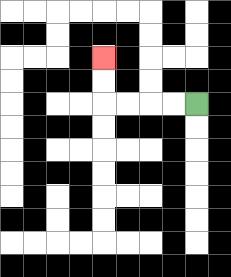{'start': '[8, 4]', 'end': '[4, 2]', 'path_directions': 'L,L,L,L,U,U', 'path_coordinates': '[[8, 4], [7, 4], [6, 4], [5, 4], [4, 4], [4, 3], [4, 2]]'}